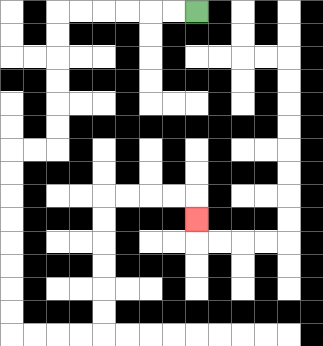{'start': '[8, 0]', 'end': '[8, 9]', 'path_directions': 'L,L,L,L,L,L,D,D,D,D,D,D,L,L,D,D,D,D,D,D,D,D,R,R,R,R,U,U,U,U,U,U,R,R,R,R,D', 'path_coordinates': '[[8, 0], [7, 0], [6, 0], [5, 0], [4, 0], [3, 0], [2, 0], [2, 1], [2, 2], [2, 3], [2, 4], [2, 5], [2, 6], [1, 6], [0, 6], [0, 7], [0, 8], [0, 9], [0, 10], [0, 11], [0, 12], [0, 13], [0, 14], [1, 14], [2, 14], [3, 14], [4, 14], [4, 13], [4, 12], [4, 11], [4, 10], [4, 9], [4, 8], [5, 8], [6, 8], [7, 8], [8, 8], [8, 9]]'}